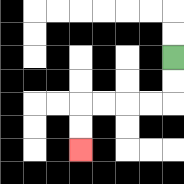{'start': '[7, 2]', 'end': '[3, 6]', 'path_directions': 'D,D,L,L,L,L,D,D', 'path_coordinates': '[[7, 2], [7, 3], [7, 4], [6, 4], [5, 4], [4, 4], [3, 4], [3, 5], [3, 6]]'}